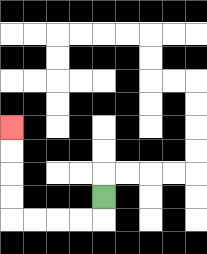{'start': '[4, 8]', 'end': '[0, 5]', 'path_directions': 'D,L,L,L,L,U,U,U,U', 'path_coordinates': '[[4, 8], [4, 9], [3, 9], [2, 9], [1, 9], [0, 9], [0, 8], [0, 7], [0, 6], [0, 5]]'}